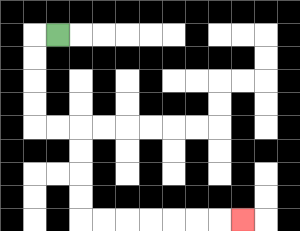{'start': '[2, 1]', 'end': '[10, 9]', 'path_directions': 'L,D,D,D,D,R,R,D,D,D,D,R,R,R,R,R,R,R', 'path_coordinates': '[[2, 1], [1, 1], [1, 2], [1, 3], [1, 4], [1, 5], [2, 5], [3, 5], [3, 6], [3, 7], [3, 8], [3, 9], [4, 9], [5, 9], [6, 9], [7, 9], [8, 9], [9, 9], [10, 9]]'}